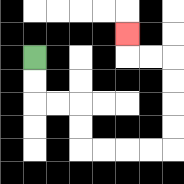{'start': '[1, 2]', 'end': '[5, 1]', 'path_directions': 'D,D,R,R,D,D,R,R,R,R,U,U,U,U,L,L,U', 'path_coordinates': '[[1, 2], [1, 3], [1, 4], [2, 4], [3, 4], [3, 5], [3, 6], [4, 6], [5, 6], [6, 6], [7, 6], [7, 5], [7, 4], [7, 3], [7, 2], [6, 2], [5, 2], [5, 1]]'}